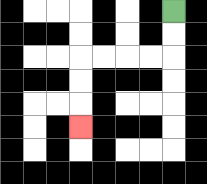{'start': '[7, 0]', 'end': '[3, 5]', 'path_directions': 'D,D,L,L,L,L,D,D,D', 'path_coordinates': '[[7, 0], [7, 1], [7, 2], [6, 2], [5, 2], [4, 2], [3, 2], [3, 3], [3, 4], [3, 5]]'}